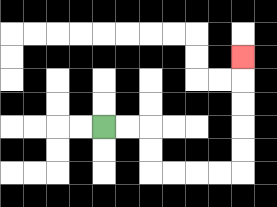{'start': '[4, 5]', 'end': '[10, 2]', 'path_directions': 'R,R,D,D,R,R,R,R,U,U,U,U,U', 'path_coordinates': '[[4, 5], [5, 5], [6, 5], [6, 6], [6, 7], [7, 7], [8, 7], [9, 7], [10, 7], [10, 6], [10, 5], [10, 4], [10, 3], [10, 2]]'}